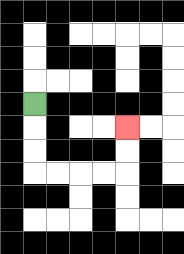{'start': '[1, 4]', 'end': '[5, 5]', 'path_directions': 'D,D,D,R,R,R,R,U,U', 'path_coordinates': '[[1, 4], [1, 5], [1, 6], [1, 7], [2, 7], [3, 7], [4, 7], [5, 7], [5, 6], [5, 5]]'}